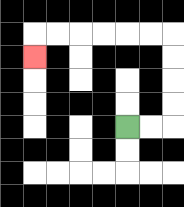{'start': '[5, 5]', 'end': '[1, 2]', 'path_directions': 'R,R,U,U,U,U,L,L,L,L,L,L,D', 'path_coordinates': '[[5, 5], [6, 5], [7, 5], [7, 4], [7, 3], [7, 2], [7, 1], [6, 1], [5, 1], [4, 1], [3, 1], [2, 1], [1, 1], [1, 2]]'}